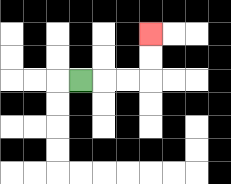{'start': '[3, 3]', 'end': '[6, 1]', 'path_directions': 'R,R,R,U,U', 'path_coordinates': '[[3, 3], [4, 3], [5, 3], [6, 3], [6, 2], [6, 1]]'}